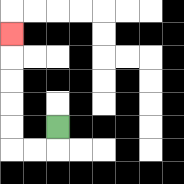{'start': '[2, 5]', 'end': '[0, 1]', 'path_directions': 'D,L,L,U,U,U,U,U', 'path_coordinates': '[[2, 5], [2, 6], [1, 6], [0, 6], [0, 5], [0, 4], [0, 3], [0, 2], [0, 1]]'}